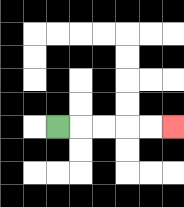{'start': '[2, 5]', 'end': '[7, 5]', 'path_directions': 'R,R,R,R,R', 'path_coordinates': '[[2, 5], [3, 5], [4, 5], [5, 5], [6, 5], [7, 5]]'}